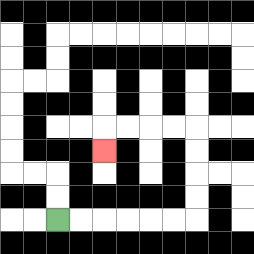{'start': '[2, 9]', 'end': '[4, 6]', 'path_directions': 'R,R,R,R,R,R,U,U,U,U,L,L,L,L,D', 'path_coordinates': '[[2, 9], [3, 9], [4, 9], [5, 9], [6, 9], [7, 9], [8, 9], [8, 8], [8, 7], [8, 6], [8, 5], [7, 5], [6, 5], [5, 5], [4, 5], [4, 6]]'}